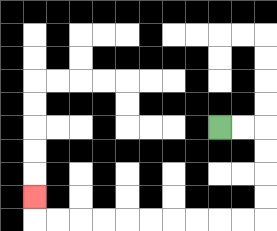{'start': '[9, 5]', 'end': '[1, 8]', 'path_directions': 'R,R,D,D,D,D,L,L,L,L,L,L,L,L,L,L,U', 'path_coordinates': '[[9, 5], [10, 5], [11, 5], [11, 6], [11, 7], [11, 8], [11, 9], [10, 9], [9, 9], [8, 9], [7, 9], [6, 9], [5, 9], [4, 9], [3, 9], [2, 9], [1, 9], [1, 8]]'}